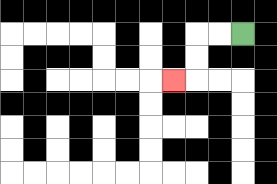{'start': '[10, 1]', 'end': '[7, 3]', 'path_directions': 'L,L,D,D,L', 'path_coordinates': '[[10, 1], [9, 1], [8, 1], [8, 2], [8, 3], [7, 3]]'}